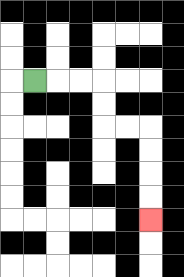{'start': '[1, 3]', 'end': '[6, 9]', 'path_directions': 'R,R,R,D,D,R,R,D,D,D,D', 'path_coordinates': '[[1, 3], [2, 3], [3, 3], [4, 3], [4, 4], [4, 5], [5, 5], [6, 5], [6, 6], [6, 7], [6, 8], [6, 9]]'}